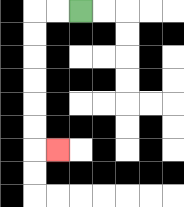{'start': '[3, 0]', 'end': '[2, 6]', 'path_directions': 'L,L,D,D,D,D,D,D,R', 'path_coordinates': '[[3, 0], [2, 0], [1, 0], [1, 1], [1, 2], [1, 3], [1, 4], [1, 5], [1, 6], [2, 6]]'}